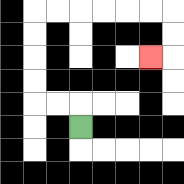{'start': '[3, 5]', 'end': '[6, 2]', 'path_directions': 'U,L,L,U,U,U,U,R,R,R,R,R,R,D,D,L', 'path_coordinates': '[[3, 5], [3, 4], [2, 4], [1, 4], [1, 3], [1, 2], [1, 1], [1, 0], [2, 0], [3, 0], [4, 0], [5, 0], [6, 0], [7, 0], [7, 1], [7, 2], [6, 2]]'}